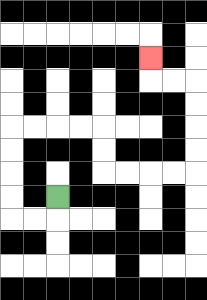{'start': '[2, 8]', 'end': '[6, 2]', 'path_directions': 'D,L,L,U,U,U,U,R,R,R,R,D,D,R,R,R,R,U,U,U,U,L,L,U', 'path_coordinates': '[[2, 8], [2, 9], [1, 9], [0, 9], [0, 8], [0, 7], [0, 6], [0, 5], [1, 5], [2, 5], [3, 5], [4, 5], [4, 6], [4, 7], [5, 7], [6, 7], [7, 7], [8, 7], [8, 6], [8, 5], [8, 4], [8, 3], [7, 3], [6, 3], [6, 2]]'}